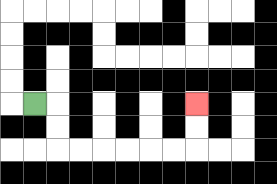{'start': '[1, 4]', 'end': '[8, 4]', 'path_directions': 'R,D,D,R,R,R,R,R,R,U,U', 'path_coordinates': '[[1, 4], [2, 4], [2, 5], [2, 6], [3, 6], [4, 6], [5, 6], [6, 6], [7, 6], [8, 6], [8, 5], [8, 4]]'}